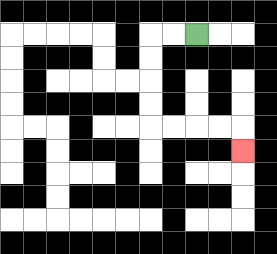{'start': '[8, 1]', 'end': '[10, 6]', 'path_directions': 'L,L,D,D,D,D,R,R,R,R,D', 'path_coordinates': '[[8, 1], [7, 1], [6, 1], [6, 2], [6, 3], [6, 4], [6, 5], [7, 5], [8, 5], [9, 5], [10, 5], [10, 6]]'}